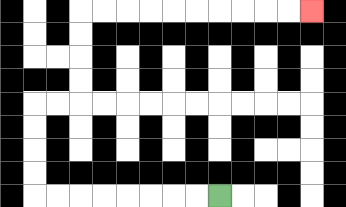{'start': '[9, 8]', 'end': '[13, 0]', 'path_directions': 'L,L,L,L,L,L,L,L,U,U,U,U,R,R,U,U,U,U,R,R,R,R,R,R,R,R,R,R', 'path_coordinates': '[[9, 8], [8, 8], [7, 8], [6, 8], [5, 8], [4, 8], [3, 8], [2, 8], [1, 8], [1, 7], [1, 6], [1, 5], [1, 4], [2, 4], [3, 4], [3, 3], [3, 2], [3, 1], [3, 0], [4, 0], [5, 0], [6, 0], [7, 0], [8, 0], [9, 0], [10, 0], [11, 0], [12, 0], [13, 0]]'}